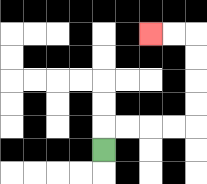{'start': '[4, 6]', 'end': '[6, 1]', 'path_directions': 'U,R,R,R,R,U,U,U,U,L,L', 'path_coordinates': '[[4, 6], [4, 5], [5, 5], [6, 5], [7, 5], [8, 5], [8, 4], [8, 3], [8, 2], [8, 1], [7, 1], [6, 1]]'}